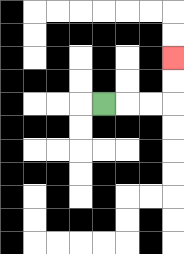{'start': '[4, 4]', 'end': '[7, 2]', 'path_directions': 'R,R,R,U,U', 'path_coordinates': '[[4, 4], [5, 4], [6, 4], [7, 4], [7, 3], [7, 2]]'}